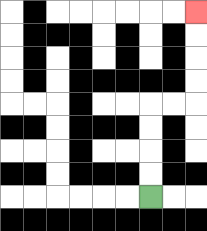{'start': '[6, 8]', 'end': '[8, 0]', 'path_directions': 'U,U,U,U,R,R,U,U,U,U', 'path_coordinates': '[[6, 8], [6, 7], [6, 6], [6, 5], [6, 4], [7, 4], [8, 4], [8, 3], [8, 2], [8, 1], [8, 0]]'}